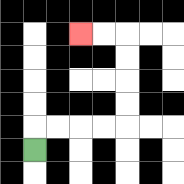{'start': '[1, 6]', 'end': '[3, 1]', 'path_directions': 'U,R,R,R,R,U,U,U,U,L,L', 'path_coordinates': '[[1, 6], [1, 5], [2, 5], [3, 5], [4, 5], [5, 5], [5, 4], [5, 3], [5, 2], [5, 1], [4, 1], [3, 1]]'}